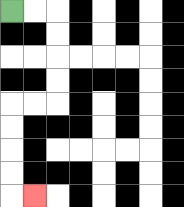{'start': '[0, 0]', 'end': '[1, 8]', 'path_directions': 'R,R,D,D,D,D,L,L,D,D,D,D,R', 'path_coordinates': '[[0, 0], [1, 0], [2, 0], [2, 1], [2, 2], [2, 3], [2, 4], [1, 4], [0, 4], [0, 5], [0, 6], [0, 7], [0, 8], [1, 8]]'}